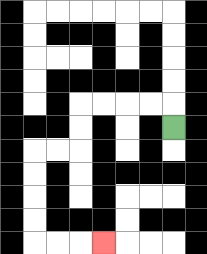{'start': '[7, 5]', 'end': '[4, 10]', 'path_directions': 'U,L,L,L,L,D,D,L,L,D,D,D,D,R,R,R', 'path_coordinates': '[[7, 5], [7, 4], [6, 4], [5, 4], [4, 4], [3, 4], [3, 5], [3, 6], [2, 6], [1, 6], [1, 7], [1, 8], [1, 9], [1, 10], [2, 10], [3, 10], [4, 10]]'}